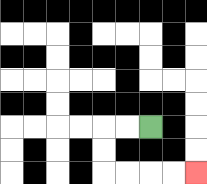{'start': '[6, 5]', 'end': '[8, 7]', 'path_directions': 'L,L,D,D,R,R,R,R', 'path_coordinates': '[[6, 5], [5, 5], [4, 5], [4, 6], [4, 7], [5, 7], [6, 7], [7, 7], [8, 7]]'}